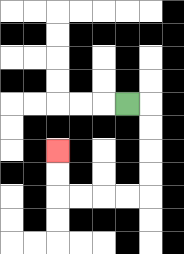{'start': '[5, 4]', 'end': '[2, 6]', 'path_directions': 'R,D,D,D,D,L,L,L,L,U,U', 'path_coordinates': '[[5, 4], [6, 4], [6, 5], [6, 6], [6, 7], [6, 8], [5, 8], [4, 8], [3, 8], [2, 8], [2, 7], [2, 6]]'}